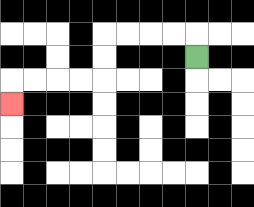{'start': '[8, 2]', 'end': '[0, 4]', 'path_directions': 'U,L,L,L,L,D,D,L,L,L,L,D', 'path_coordinates': '[[8, 2], [8, 1], [7, 1], [6, 1], [5, 1], [4, 1], [4, 2], [4, 3], [3, 3], [2, 3], [1, 3], [0, 3], [0, 4]]'}